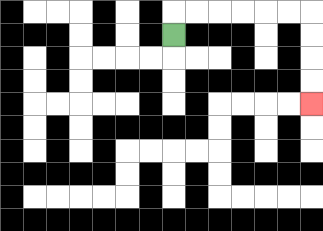{'start': '[7, 1]', 'end': '[13, 4]', 'path_directions': 'U,R,R,R,R,R,R,D,D,D,D', 'path_coordinates': '[[7, 1], [7, 0], [8, 0], [9, 0], [10, 0], [11, 0], [12, 0], [13, 0], [13, 1], [13, 2], [13, 3], [13, 4]]'}